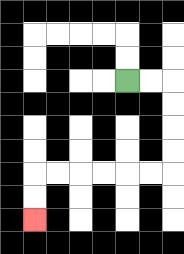{'start': '[5, 3]', 'end': '[1, 9]', 'path_directions': 'R,R,D,D,D,D,L,L,L,L,L,L,D,D', 'path_coordinates': '[[5, 3], [6, 3], [7, 3], [7, 4], [7, 5], [7, 6], [7, 7], [6, 7], [5, 7], [4, 7], [3, 7], [2, 7], [1, 7], [1, 8], [1, 9]]'}